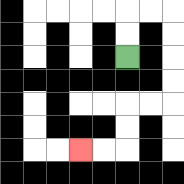{'start': '[5, 2]', 'end': '[3, 6]', 'path_directions': 'U,U,R,R,D,D,D,D,L,L,D,D,L,L', 'path_coordinates': '[[5, 2], [5, 1], [5, 0], [6, 0], [7, 0], [7, 1], [7, 2], [7, 3], [7, 4], [6, 4], [5, 4], [5, 5], [5, 6], [4, 6], [3, 6]]'}